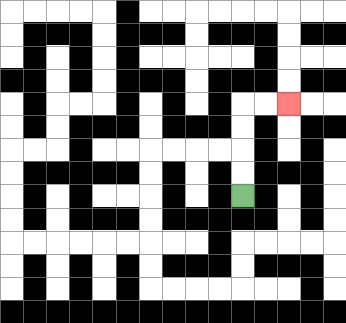{'start': '[10, 8]', 'end': '[12, 4]', 'path_directions': 'U,U,U,U,R,R', 'path_coordinates': '[[10, 8], [10, 7], [10, 6], [10, 5], [10, 4], [11, 4], [12, 4]]'}